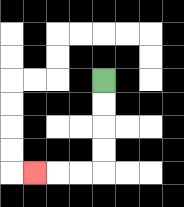{'start': '[4, 3]', 'end': '[1, 7]', 'path_directions': 'D,D,D,D,L,L,L', 'path_coordinates': '[[4, 3], [4, 4], [4, 5], [4, 6], [4, 7], [3, 7], [2, 7], [1, 7]]'}